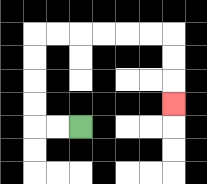{'start': '[3, 5]', 'end': '[7, 4]', 'path_directions': 'L,L,U,U,U,U,R,R,R,R,R,R,D,D,D', 'path_coordinates': '[[3, 5], [2, 5], [1, 5], [1, 4], [1, 3], [1, 2], [1, 1], [2, 1], [3, 1], [4, 1], [5, 1], [6, 1], [7, 1], [7, 2], [7, 3], [7, 4]]'}